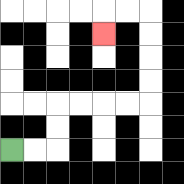{'start': '[0, 6]', 'end': '[4, 1]', 'path_directions': 'R,R,U,U,R,R,R,R,U,U,U,U,L,L,D', 'path_coordinates': '[[0, 6], [1, 6], [2, 6], [2, 5], [2, 4], [3, 4], [4, 4], [5, 4], [6, 4], [6, 3], [6, 2], [6, 1], [6, 0], [5, 0], [4, 0], [4, 1]]'}